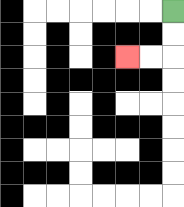{'start': '[7, 0]', 'end': '[5, 2]', 'path_directions': 'D,D,L,L', 'path_coordinates': '[[7, 0], [7, 1], [7, 2], [6, 2], [5, 2]]'}